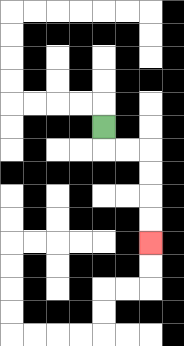{'start': '[4, 5]', 'end': '[6, 10]', 'path_directions': 'D,R,R,D,D,D,D', 'path_coordinates': '[[4, 5], [4, 6], [5, 6], [6, 6], [6, 7], [6, 8], [6, 9], [6, 10]]'}